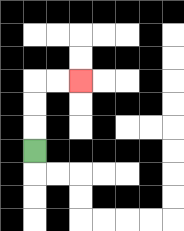{'start': '[1, 6]', 'end': '[3, 3]', 'path_directions': 'U,U,U,R,R', 'path_coordinates': '[[1, 6], [1, 5], [1, 4], [1, 3], [2, 3], [3, 3]]'}